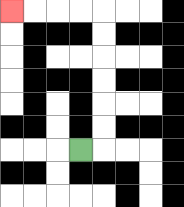{'start': '[3, 6]', 'end': '[0, 0]', 'path_directions': 'R,U,U,U,U,U,U,L,L,L,L', 'path_coordinates': '[[3, 6], [4, 6], [4, 5], [4, 4], [4, 3], [4, 2], [4, 1], [4, 0], [3, 0], [2, 0], [1, 0], [0, 0]]'}